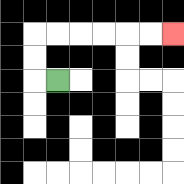{'start': '[2, 3]', 'end': '[7, 1]', 'path_directions': 'L,U,U,R,R,R,R,R,R', 'path_coordinates': '[[2, 3], [1, 3], [1, 2], [1, 1], [2, 1], [3, 1], [4, 1], [5, 1], [6, 1], [7, 1]]'}